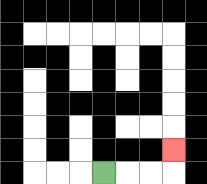{'start': '[4, 7]', 'end': '[7, 6]', 'path_directions': 'R,R,R,U', 'path_coordinates': '[[4, 7], [5, 7], [6, 7], [7, 7], [7, 6]]'}